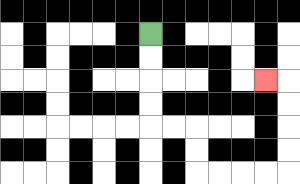{'start': '[6, 1]', 'end': '[11, 3]', 'path_directions': 'D,D,D,D,R,R,D,D,R,R,R,R,U,U,U,U,L', 'path_coordinates': '[[6, 1], [6, 2], [6, 3], [6, 4], [6, 5], [7, 5], [8, 5], [8, 6], [8, 7], [9, 7], [10, 7], [11, 7], [12, 7], [12, 6], [12, 5], [12, 4], [12, 3], [11, 3]]'}